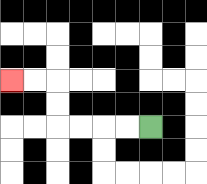{'start': '[6, 5]', 'end': '[0, 3]', 'path_directions': 'L,L,L,L,U,U,L,L', 'path_coordinates': '[[6, 5], [5, 5], [4, 5], [3, 5], [2, 5], [2, 4], [2, 3], [1, 3], [0, 3]]'}